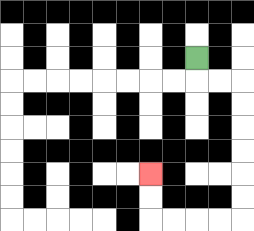{'start': '[8, 2]', 'end': '[6, 7]', 'path_directions': 'D,R,R,D,D,D,D,D,D,L,L,L,L,U,U', 'path_coordinates': '[[8, 2], [8, 3], [9, 3], [10, 3], [10, 4], [10, 5], [10, 6], [10, 7], [10, 8], [10, 9], [9, 9], [8, 9], [7, 9], [6, 9], [6, 8], [6, 7]]'}